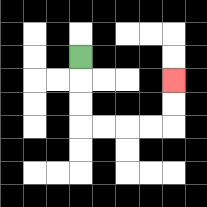{'start': '[3, 2]', 'end': '[7, 3]', 'path_directions': 'D,D,D,R,R,R,R,U,U', 'path_coordinates': '[[3, 2], [3, 3], [3, 4], [3, 5], [4, 5], [5, 5], [6, 5], [7, 5], [7, 4], [7, 3]]'}